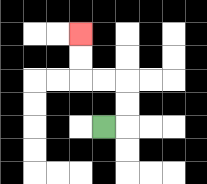{'start': '[4, 5]', 'end': '[3, 1]', 'path_directions': 'R,U,U,L,L,U,U', 'path_coordinates': '[[4, 5], [5, 5], [5, 4], [5, 3], [4, 3], [3, 3], [3, 2], [3, 1]]'}